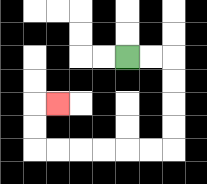{'start': '[5, 2]', 'end': '[2, 4]', 'path_directions': 'R,R,D,D,D,D,L,L,L,L,L,L,U,U,R', 'path_coordinates': '[[5, 2], [6, 2], [7, 2], [7, 3], [7, 4], [7, 5], [7, 6], [6, 6], [5, 6], [4, 6], [3, 6], [2, 6], [1, 6], [1, 5], [1, 4], [2, 4]]'}